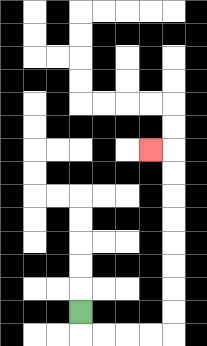{'start': '[3, 13]', 'end': '[6, 6]', 'path_directions': 'D,R,R,R,R,U,U,U,U,U,U,U,U,L', 'path_coordinates': '[[3, 13], [3, 14], [4, 14], [5, 14], [6, 14], [7, 14], [7, 13], [7, 12], [7, 11], [7, 10], [7, 9], [7, 8], [7, 7], [7, 6], [6, 6]]'}